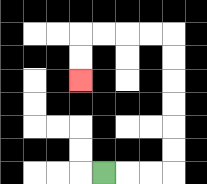{'start': '[4, 7]', 'end': '[3, 3]', 'path_directions': 'R,R,R,U,U,U,U,U,U,L,L,L,L,D,D', 'path_coordinates': '[[4, 7], [5, 7], [6, 7], [7, 7], [7, 6], [7, 5], [7, 4], [7, 3], [7, 2], [7, 1], [6, 1], [5, 1], [4, 1], [3, 1], [3, 2], [3, 3]]'}